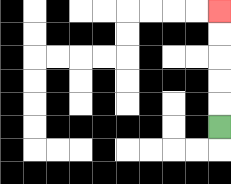{'start': '[9, 5]', 'end': '[9, 0]', 'path_directions': 'U,U,U,U,U', 'path_coordinates': '[[9, 5], [9, 4], [9, 3], [9, 2], [9, 1], [9, 0]]'}